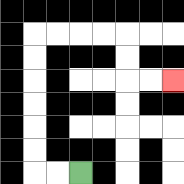{'start': '[3, 7]', 'end': '[7, 3]', 'path_directions': 'L,L,U,U,U,U,U,U,R,R,R,R,D,D,R,R', 'path_coordinates': '[[3, 7], [2, 7], [1, 7], [1, 6], [1, 5], [1, 4], [1, 3], [1, 2], [1, 1], [2, 1], [3, 1], [4, 1], [5, 1], [5, 2], [5, 3], [6, 3], [7, 3]]'}